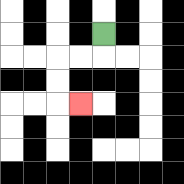{'start': '[4, 1]', 'end': '[3, 4]', 'path_directions': 'D,L,L,D,D,R', 'path_coordinates': '[[4, 1], [4, 2], [3, 2], [2, 2], [2, 3], [2, 4], [3, 4]]'}